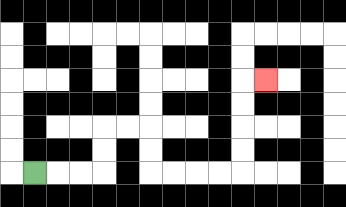{'start': '[1, 7]', 'end': '[11, 3]', 'path_directions': 'R,R,R,U,U,R,R,D,D,R,R,R,R,U,U,U,U,R', 'path_coordinates': '[[1, 7], [2, 7], [3, 7], [4, 7], [4, 6], [4, 5], [5, 5], [6, 5], [6, 6], [6, 7], [7, 7], [8, 7], [9, 7], [10, 7], [10, 6], [10, 5], [10, 4], [10, 3], [11, 3]]'}